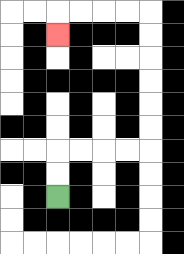{'start': '[2, 8]', 'end': '[2, 1]', 'path_directions': 'U,U,R,R,R,R,U,U,U,U,U,U,L,L,L,L,D', 'path_coordinates': '[[2, 8], [2, 7], [2, 6], [3, 6], [4, 6], [5, 6], [6, 6], [6, 5], [6, 4], [6, 3], [6, 2], [6, 1], [6, 0], [5, 0], [4, 0], [3, 0], [2, 0], [2, 1]]'}